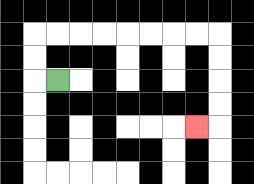{'start': '[2, 3]', 'end': '[8, 5]', 'path_directions': 'L,U,U,R,R,R,R,R,R,R,R,D,D,D,D,L', 'path_coordinates': '[[2, 3], [1, 3], [1, 2], [1, 1], [2, 1], [3, 1], [4, 1], [5, 1], [6, 1], [7, 1], [8, 1], [9, 1], [9, 2], [9, 3], [9, 4], [9, 5], [8, 5]]'}